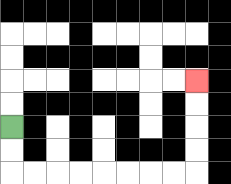{'start': '[0, 5]', 'end': '[8, 3]', 'path_directions': 'D,D,R,R,R,R,R,R,R,R,U,U,U,U', 'path_coordinates': '[[0, 5], [0, 6], [0, 7], [1, 7], [2, 7], [3, 7], [4, 7], [5, 7], [6, 7], [7, 7], [8, 7], [8, 6], [8, 5], [8, 4], [8, 3]]'}